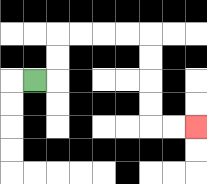{'start': '[1, 3]', 'end': '[8, 5]', 'path_directions': 'R,U,U,R,R,R,R,D,D,D,D,R,R', 'path_coordinates': '[[1, 3], [2, 3], [2, 2], [2, 1], [3, 1], [4, 1], [5, 1], [6, 1], [6, 2], [6, 3], [6, 4], [6, 5], [7, 5], [8, 5]]'}